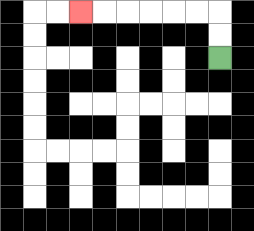{'start': '[9, 2]', 'end': '[3, 0]', 'path_directions': 'U,U,L,L,L,L,L,L', 'path_coordinates': '[[9, 2], [9, 1], [9, 0], [8, 0], [7, 0], [6, 0], [5, 0], [4, 0], [3, 0]]'}